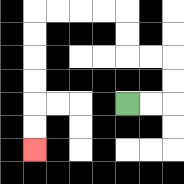{'start': '[5, 4]', 'end': '[1, 6]', 'path_directions': 'R,R,U,U,L,L,U,U,L,L,L,L,D,D,D,D,D,D', 'path_coordinates': '[[5, 4], [6, 4], [7, 4], [7, 3], [7, 2], [6, 2], [5, 2], [5, 1], [5, 0], [4, 0], [3, 0], [2, 0], [1, 0], [1, 1], [1, 2], [1, 3], [1, 4], [1, 5], [1, 6]]'}